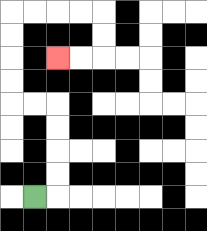{'start': '[1, 8]', 'end': '[2, 2]', 'path_directions': 'R,U,U,U,U,L,L,U,U,U,U,R,R,R,R,D,D,L,L', 'path_coordinates': '[[1, 8], [2, 8], [2, 7], [2, 6], [2, 5], [2, 4], [1, 4], [0, 4], [0, 3], [0, 2], [0, 1], [0, 0], [1, 0], [2, 0], [3, 0], [4, 0], [4, 1], [4, 2], [3, 2], [2, 2]]'}